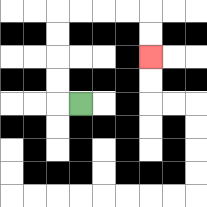{'start': '[3, 4]', 'end': '[6, 2]', 'path_directions': 'L,U,U,U,U,R,R,R,R,D,D', 'path_coordinates': '[[3, 4], [2, 4], [2, 3], [2, 2], [2, 1], [2, 0], [3, 0], [4, 0], [5, 0], [6, 0], [6, 1], [6, 2]]'}